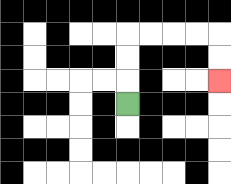{'start': '[5, 4]', 'end': '[9, 3]', 'path_directions': 'U,U,U,R,R,R,R,D,D', 'path_coordinates': '[[5, 4], [5, 3], [5, 2], [5, 1], [6, 1], [7, 1], [8, 1], [9, 1], [9, 2], [9, 3]]'}